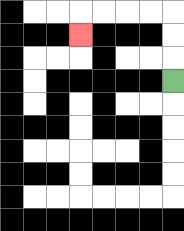{'start': '[7, 3]', 'end': '[3, 1]', 'path_directions': 'U,U,U,L,L,L,L,D', 'path_coordinates': '[[7, 3], [7, 2], [7, 1], [7, 0], [6, 0], [5, 0], [4, 0], [3, 0], [3, 1]]'}